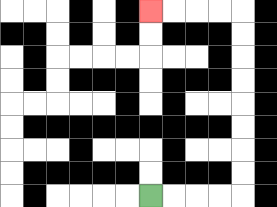{'start': '[6, 8]', 'end': '[6, 0]', 'path_directions': 'R,R,R,R,U,U,U,U,U,U,U,U,L,L,L,L', 'path_coordinates': '[[6, 8], [7, 8], [8, 8], [9, 8], [10, 8], [10, 7], [10, 6], [10, 5], [10, 4], [10, 3], [10, 2], [10, 1], [10, 0], [9, 0], [8, 0], [7, 0], [6, 0]]'}